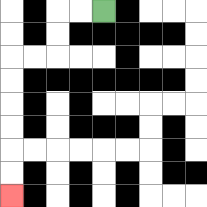{'start': '[4, 0]', 'end': '[0, 8]', 'path_directions': 'L,L,D,D,L,L,D,D,D,D,D,D', 'path_coordinates': '[[4, 0], [3, 0], [2, 0], [2, 1], [2, 2], [1, 2], [0, 2], [0, 3], [0, 4], [0, 5], [0, 6], [0, 7], [0, 8]]'}